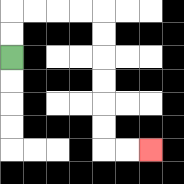{'start': '[0, 2]', 'end': '[6, 6]', 'path_directions': 'U,U,R,R,R,R,D,D,D,D,D,D,R,R', 'path_coordinates': '[[0, 2], [0, 1], [0, 0], [1, 0], [2, 0], [3, 0], [4, 0], [4, 1], [4, 2], [4, 3], [4, 4], [4, 5], [4, 6], [5, 6], [6, 6]]'}